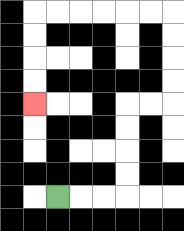{'start': '[2, 8]', 'end': '[1, 4]', 'path_directions': 'R,R,R,U,U,U,U,R,R,U,U,U,U,L,L,L,L,L,L,D,D,D,D', 'path_coordinates': '[[2, 8], [3, 8], [4, 8], [5, 8], [5, 7], [5, 6], [5, 5], [5, 4], [6, 4], [7, 4], [7, 3], [7, 2], [7, 1], [7, 0], [6, 0], [5, 0], [4, 0], [3, 0], [2, 0], [1, 0], [1, 1], [1, 2], [1, 3], [1, 4]]'}